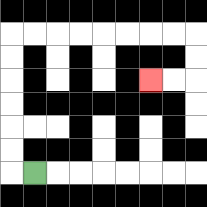{'start': '[1, 7]', 'end': '[6, 3]', 'path_directions': 'L,U,U,U,U,U,U,R,R,R,R,R,R,R,R,D,D,L,L', 'path_coordinates': '[[1, 7], [0, 7], [0, 6], [0, 5], [0, 4], [0, 3], [0, 2], [0, 1], [1, 1], [2, 1], [3, 1], [4, 1], [5, 1], [6, 1], [7, 1], [8, 1], [8, 2], [8, 3], [7, 3], [6, 3]]'}